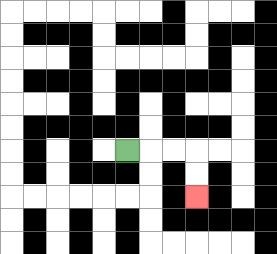{'start': '[5, 6]', 'end': '[8, 8]', 'path_directions': 'R,R,R,D,D', 'path_coordinates': '[[5, 6], [6, 6], [7, 6], [8, 6], [8, 7], [8, 8]]'}